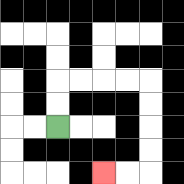{'start': '[2, 5]', 'end': '[4, 7]', 'path_directions': 'U,U,R,R,R,R,D,D,D,D,L,L', 'path_coordinates': '[[2, 5], [2, 4], [2, 3], [3, 3], [4, 3], [5, 3], [6, 3], [6, 4], [6, 5], [6, 6], [6, 7], [5, 7], [4, 7]]'}